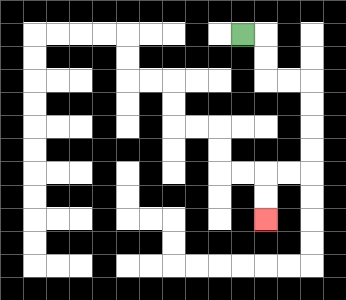{'start': '[10, 1]', 'end': '[11, 9]', 'path_directions': 'R,D,D,R,R,D,D,D,D,L,L,D,D', 'path_coordinates': '[[10, 1], [11, 1], [11, 2], [11, 3], [12, 3], [13, 3], [13, 4], [13, 5], [13, 6], [13, 7], [12, 7], [11, 7], [11, 8], [11, 9]]'}